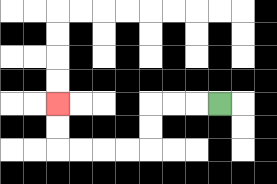{'start': '[9, 4]', 'end': '[2, 4]', 'path_directions': 'L,L,L,D,D,L,L,L,L,U,U', 'path_coordinates': '[[9, 4], [8, 4], [7, 4], [6, 4], [6, 5], [6, 6], [5, 6], [4, 6], [3, 6], [2, 6], [2, 5], [2, 4]]'}